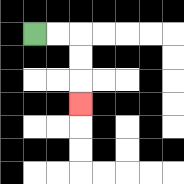{'start': '[1, 1]', 'end': '[3, 4]', 'path_directions': 'R,R,D,D,D', 'path_coordinates': '[[1, 1], [2, 1], [3, 1], [3, 2], [3, 3], [3, 4]]'}